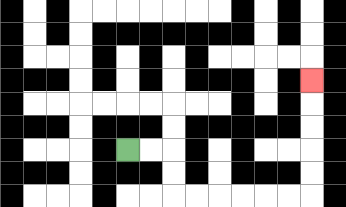{'start': '[5, 6]', 'end': '[13, 3]', 'path_directions': 'R,R,D,D,R,R,R,R,R,R,U,U,U,U,U', 'path_coordinates': '[[5, 6], [6, 6], [7, 6], [7, 7], [7, 8], [8, 8], [9, 8], [10, 8], [11, 8], [12, 8], [13, 8], [13, 7], [13, 6], [13, 5], [13, 4], [13, 3]]'}